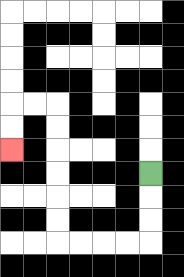{'start': '[6, 7]', 'end': '[0, 6]', 'path_directions': 'D,D,D,L,L,L,L,U,U,U,U,U,U,L,L,D,D', 'path_coordinates': '[[6, 7], [6, 8], [6, 9], [6, 10], [5, 10], [4, 10], [3, 10], [2, 10], [2, 9], [2, 8], [2, 7], [2, 6], [2, 5], [2, 4], [1, 4], [0, 4], [0, 5], [0, 6]]'}